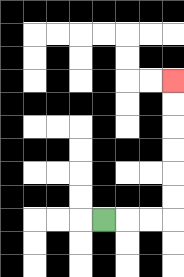{'start': '[4, 9]', 'end': '[7, 3]', 'path_directions': 'R,R,R,U,U,U,U,U,U', 'path_coordinates': '[[4, 9], [5, 9], [6, 9], [7, 9], [7, 8], [7, 7], [7, 6], [7, 5], [7, 4], [7, 3]]'}